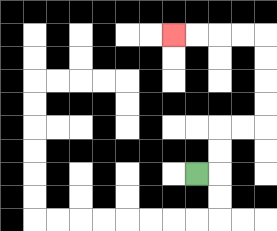{'start': '[8, 7]', 'end': '[7, 1]', 'path_directions': 'R,U,U,R,R,U,U,U,U,L,L,L,L', 'path_coordinates': '[[8, 7], [9, 7], [9, 6], [9, 5], [10, 5], [11, 5], [11, 4], [11, 3], [11, 2], [11, 1], [10, 1], [9, 1], [8, 1], [7, 1]]'}